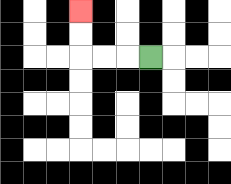{'start': '[6, 2]', 'end': '[3, 0]', 'path_directions': 'L,L,L,U,U', 'path_coordinates': '[[6, 2], [5, 2], [4, 2], [3, 2], [3, 1], [3, 0]]'}